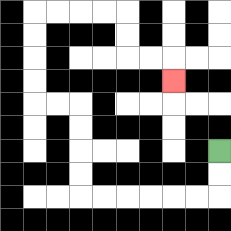{'start': '[9, 6]', 'end': '[7, 3]', 'path_directions': 'D,D,L,L,L,L,L,L,U,U,U,U,L,L,U,U,U,U,R,R,R,R,D,D,R,R,D', 'path_coordinates': '[[9, 6], [9, 7], [9, 8], [8, 8], [7, 8], [6, 8], [5, 8], [4, 8], [3, 8], [3, 7], [3, 6], [3, 5], [3, 4], [2, 4], [1, 4], [1, 3], [1, 2], [1, 1], [1, 0], [2, 0], [3, 0], [4, 0], [5, 0], [5, 1], [5, 2], [6, 2], [7, 2], [7, 3]]'}